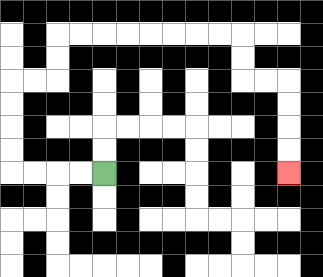{'start': '[4, 7]', 'end': '[12, 7]', 'path_directions': 'L,L,L,L,U,U,U,U,R,R,U,U,R,R,R,R,R,R,R,R,D,D,R,R,D,D,D,D', 'path_coordinates': '[[4, 7], [3, 7], [2, 7], [1, 7], [0, 7], [0, 6], [0, 5], [0, 4], [0, 3], [1, 3], [2, 3], [2, 2], [2, 1], [3, 1], [4, 1], [5, 1], [6, 1], [7, 1], [8, 1], [9, 1], [10, 1], [10, 2], [10, 3], [11, 3], [12, 3], [12, 4], [12, 5], [12, 6], [12, 7]]'}